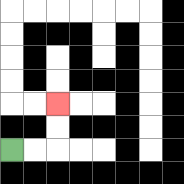{'start': '[0, 6]', 'end': '[2, 4]', 'path_directions': 'R,R,U,U', 'path_coordinates': '[[0, 6], [1, 6], [2, 6], [2, 5], [2, 4]]'}